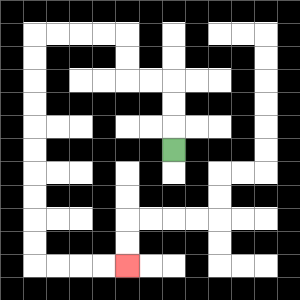{'start': '[7, 6]', 'end': '[5, 11]', 'path_directions': 'U,U,U,L,L,U,U,L,L,L,L,D,D,D,D,D,D,D,D,D,D,R,R,R,R', 'path_coordinates': '[[7, 6], [7, 5], [7, 4], [7, 3], [6, 3], [5, 3], [5, 2], [5, 1], [4, 1], [3, 1], [2, 1], [1, 1], [1, 2], [1, 3], [1, 4], [1, 5], [1, 6], [1, 7], [1, 8], [1, 9], [1, 10], [1, 11], [2, 11], [3, 11], [4, 11], [5, 11]]'}